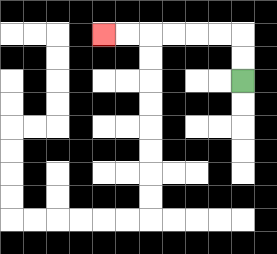{'start': '[10, 3]', 'end': '[4, 1]', 'path_directions': 'U,U,L,L,L,L,L,L', 'path_coordinates': '[[10, 3], [10, 2], [10, 1], [9, 1], [8, 1], [7, 1], [6, 1], [5, 1], [4, 1]]'}